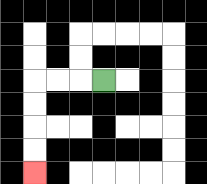{'start': '[4, 3]', 'end': '[1, 7]', 'path_directions': 'L,L,L,D,D,D,D', 'path_coordinates': '[[4, 3], [3, 3], [2, 3], [1, 3], [1, 4], [1, 5], [1, 6], [1, 7]]'}